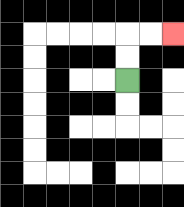{'start': '[5, 3]', 'end': '[7, 1]', 'path_directions': 'U,U,R,R', 'path_coordinates': '[[5, 3], [5, 2], [5, 1], [6, 1], [7, 1]]'}